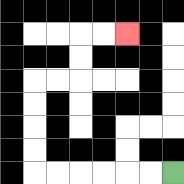{'start': '[7, 7]', 'end': '[5, 1]', 'path_directions': 'L,L,L,L,L,L,U,U,U,U,R,R,U,U,R,R', 'path_coordinates': '[[7, 7], [6, 7], [5, 7], [4, 7], [3, 7], [2, 7], [1, 7], [1, 6], [1, 5], [1, 4], [1, 3], [2, 3], [3, 3], [3, 2], [3, 1], [4, 1], [5, 1]]'}